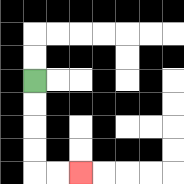{'start': '[1, 3]', 'end': '[3, 7]', 'path_directions': 'D,D,D,D,R,R', 'path_coordinates': '[[1, 3], [1, 4], [1, 5], [1, 6], [1, 7], [2, 7], [3, 7]]'}